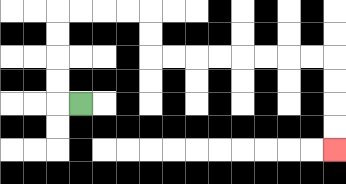{'start': '[3, 4]', 'end': '[14, 6]', 'path_directions': 'L,U,U,U,U,R,R,R,R,D,D,R,R,R,R,R,R,R,R,D,D,D,D', 'path_coordinates': '[[3, 4], [2, 4], [2, 3], [2, 2], [2, 1], [2, 0], [3, 0], [4, 0], [5, 0], [6, 0], [6, 1], [6, 2], [7, 2], [8, 2], [9, 2], [10, 2], [11, 2], [12, 2], [13, 2], [14, 2], [14, 3], [14, 4], [14, 5], [14, 6]]'}